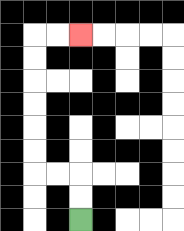{'start': '[3, 9]', 'end': '[3, 1]', 'path_directions': 'U,U,L,L,U,U,U,U,U,U,R,R', 'path_coordinates': '[[3, 9], [3, 8], [3, 7], [2, 7], [1, 7], [1, 6], [1, 5], [1, 4], [1, 3], [1, 2], [1, 1], [2, 1], [3, 1]]'}